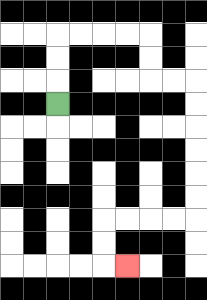{'start': '[2, 4]', 'end': '[5, 11]', 'path_directions': 'U,U,U,R,R,R,R,D,D,R,R,D,D,D,D,D,D,L,L,L,L,D,D,R', 'path_coordinates': '[[2, 4], [2, 3], [2, 2], [2, 1], [3, 1], [4, 1], [5, 1], [6, 1], [6, 2], [6, 3], [7, 3], [8, 3], [8, 4], [8, 5], [8, 6], [8, 7], [8, 8], [8, 9], [7, 9], [6, 9], [5, 9], [4, 9], [4, 10], [4, 11], [5, 11]]'}